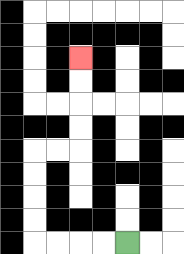{'start': '[5, 10]', 'end': '[3, 2]', 'path_directions': 'L,L,L,L,U,U,U,U,R,R,U,U,U,U', 'path_coordinates': '[[5, 10], [4, 10], [3, 10], [2, 10], [1, 10], [1, 9], [1, 8], [1, 7], [1, 6], [2, 6], [3, 6], [3, 5], [3, 4], [3, 3], [3, 2]]'}